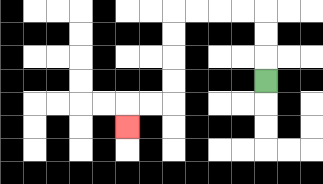{'start': '[11, 3]', 'end': '[5, 5]', 'path_directions': 'U,U,U,L,L,L,L,D,D,D,D,L,L,D', 'path_coordinates': '[[11, 3], [11, 2], [11, 1], [11, 0], [10, 0], [9, 0], [8, 0], [7, 0], [7, 1], [7, 2], [7, 3], [7, 4], [6, 4], [5, 4], [5, 5]]'}